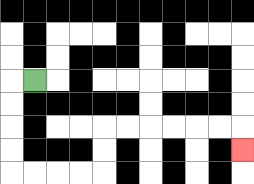{'start': '[1, 3]', 'end': '[10, 6]', 'path_directions': 'L,D,D,D,D,R,R,R,R,U,U,R,R,R,R,R,R,D', 'path_coordinates': '[[1, 3], [0, 3], [0, 4], [0, 5], [0, 6], [0, 7], [1, 7], [2, 7], [3, 7], [4, 7], [4, 6], [4, 5], [5, 5], [6, 5], [7, 5], [8, 5], [9, 5], [10, 5], [10, 6]]'}